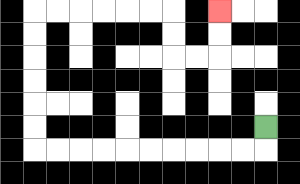{'start': '[11, 5]', 'end': '[9, 0]', 'path_directions': 'D,L,L,L,L,L,L,L,L,L,L,U,U,U,U,U,U,R,R,R,R,R,R,D,D,R,R,U,U', 'path_coordinates': '[[11, 5], [11, 6], [10, 6], [9, 6], [8, 6], [7, 6], [6, 6], [5, 6], [4, 6], [3, 6], [2, 6], [1, 6], [1, 5], [1, 4], [1, 3], [1, 2], [1, 1], [1, 0], [2, 0], [3, 0], [4, 0], [5, 0], [6, 0], [7, 0], [7, 1], [7, 2], [8, 2], [9, 2], [9, 1], [9, 0]]'}